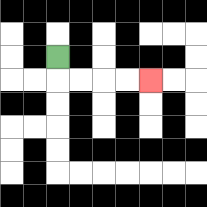{'start': '[2, 2]', 'end': '[6, 3]', 'path_directions': 'D,R,R,R,R', 'path_coordinates': '[[2, 2], [2, 3], [3, 3], [4, 3], [5, 3], [6, 3]]'}